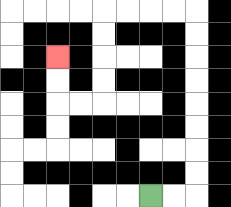{'start': '[6, 8]', 'end': '[2, 2]', 'path_directions': 'R,R,U,U,U,U,U,U,U,U,L,L,L,L,D,D,D,D,L,L,U,U', 'path_coordinates': '[[6, 8], [7, 8], [8, 8], [8, 7], [8, 6], [8, 5], [8, 4], [8, 3], [8, 2], [8, 1], [8, 0], [7, 0], [6, 0], [5, 0], [4, 0], [4, 1], [4, 2], [4, 3], [4, 4], [3, 4], [2, 4], [2, 3], [2, 2]]'}